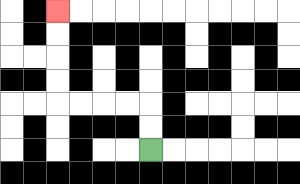{'start': '[6, 6]', 'end': '[2, 0]', 'path_directions': 'U,U,L,L,L,L,U,U,U,U', 'path_coordinates': '[[6, 6], [6, 5], [6, 4], [5, 4], [4, 4], [3, 4], [2, 4], [2, 3], [2, 2], [2, 1], [2, 0]]'}